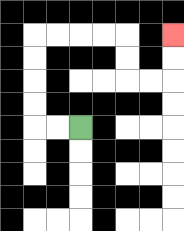{'start': '[3, 5]', 'end': '[7, 1]', 'path_directions': 'L,L,U,U,U,U,R,R,R,R,D,D,R,R,U,U', 'path_coordinates': '[[3, 5], [2, 5], [1, 5], [1, 4], [1, 3], [1, 2], [1, 1], [2, 1], [3, 1], [4, 1], [5, 1], [5, 2], [5, 3], [6, 3], [7, 3], [7, 2], [7, 1]]'}